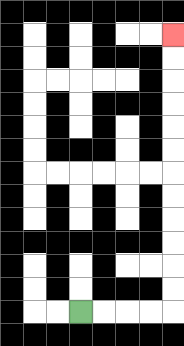{'start': '[3, 13]', 'end': '[7, 1]', 'path_directions': 'R,R,R,R,U,U,U,U,U,U,U,U,U,U,U,U', 'path_coordinates': '[[3, 13], [4, 13], [5, 13], [6, 13], [7, 13], [7, 12], [7, 11], [7, 10], [7, 9], [7, 8], [7, 7], [7, 6], [7, 5], [7, 4], [7, 3], [7, 2], [7, 1]]'}